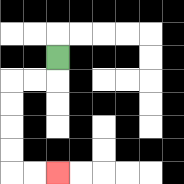{'start': '[2, 2]', 'end': '[2, 7]', 'path_directions': 'D,L,L,D,D,D,D,R,R', 'path_coordinates': '[[2, 2], [2, 3], [1, 3], [0, 3], [0, 4], [0, 5], [0, 6], [0, 7], [1, 7], [2, 7]]'}